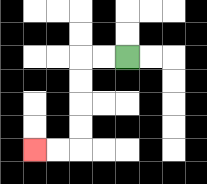{'start': '[5, 2]', 'end': '[1, 6]', 'path_directions': 'L,L,D,D,D,D,L,L', 'path_coordinates': '[[5, 2], [4, 2], [3, 2], [3, 3], [3, 4], [3, 5], [3, 6], [2, 6], [1, 6]]'}